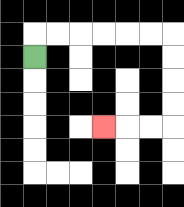{'start': '[1, 2]', 'end': '[4, 5]', 'path_directions': 'U,R,R,R,R,R,R,D,D,D,D,L,L,L', 'path_coordinates': '[[1, 2], [1, 1], [2, 1], [3, 1], [4, 1], [5, 1], [6, 1], [7, 1], [7, 2], [7, 3], [7, 4], [7, 5], [6, 5], [5, 5], [4, 5]]'}